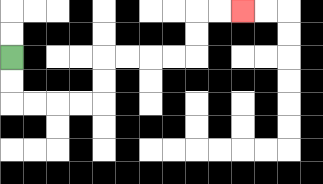{'start': '[0, 2]', 'end': '[10, 0]', 'path_directions': 'D,D,R,R,R,R,U,U,R,R,R,R,U,U,R,R', 'path_coordinates': '[[0, 2], [0, 3], [0, 4], [1, 4], [2, 4], [3, 4], [4, 4], [4, 3], [4, 2], [5, 2], [6, 2], [7, 2], [8, 2], [8, 1], [8, 0], [9, 0], [10, 0]]'}